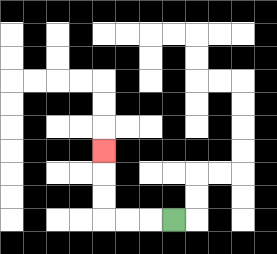{'start': '[7, 9]', 'end': '[4, 6]', 'path_directions': 'L,L,L,U,U,U', 'path_coordinates': '[[7, 9], [6, 9], [5, 9], [4, 9], [4, 8], [4, 7], [4, 6]]'}